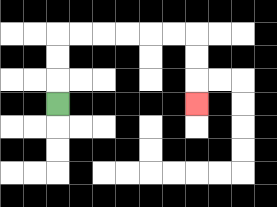{'start': '[2, 4]', 'end': '[8, 4]', 'path_directions': 'U,U,U,R,R,R,R,R,R,D,D,D', 'path_coordinates': '[[2, 4], [2, 3], [2, 2], [2, 1], [3, 1], [4, 1], [5, 1], [6, 1], [7, 1], [8, 1], [8, 2], [8, 3], [8, 4]]'}